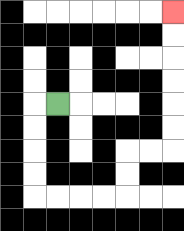{'start': '[2, 4]', 'end': '[7, 0]', 'path_directions': 'L,D,D,D,D,R,R,R,R,U,U,R,R,U,U,U,U,U,U', 'path_coordinates': '[[2, 4], [1, 4], [1, 5], [1, 6], [1, 7], [1, 8], [2, 8], [3, 8], [4, 8], [5, 8], [5, 7], [5, 6], [6, 6], [7, 6], [7, 5], [7, 4], [7, 3], [7, 2], [7, 1], [7, 0]]'}